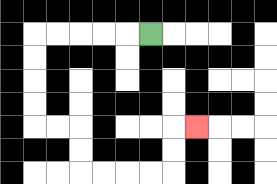{'start': '[6, 1]', 'end': '[8, 5]', 'path_directions': 'L,L,L,L,L,D,D,D,D,R,R,D,D,R,R,R,R,U,U,R', 'path_coordinates': '[[6, 1], [5, 1], [4, 1], [3, 1], [2, 1], [1, 1], [1, 2], [1, 3], [1, 4], [1, 5], [2, 5], [3, 5], [3, 6], [3, 7], [4, 7], [5, 7], [6, 7], [7, 7], [7, 6], [7, 5], [8, 5]]'}